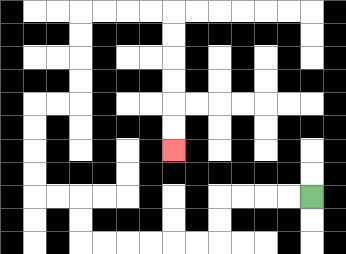{'start': '[13, 8]', 'end': '[7, 6]', 'path_directions': 'L,L,L,L,D,D,L,L,L,L,L,L,U,U,L,L,U,U,U,U,R,R,U,U,U,U,R,R,R,R,D,D,D,D,D,D', 'path_coordinates': '[[13, 8], [12, 8], [11, 8], [10, 8], [9, 8], [9, 9], [9, 10], [8, 10], [7, 10], [6, 10], [5, 10], [4, 10], [3, 10], [3, 9], [3, 8], [2, 8], [1, 8], [1, 7], [1, 6], [1, 5], [1, 4], [2, 4], [3, 4], [3, 3], [3, 2], [3, 1], [3, 0], [4, 0], [5, 0], [6, 0], [7, 0], [7, 1], [7, 2], [7, 3], [7, 4], [7, 5], [7, 6]]'}